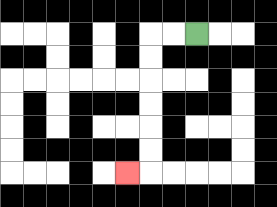{'start': '[8, 1]', 'end': '[5, 7]', 'path_directions': 'L,L,D,D,D,D,D,D,L', 'path_coordinates': '[[8, 1], [7, 1], [6, 1], [6, 2], [6, 3], [6, 4], [6, 5], [6, 6], [6, 7], [5, 7]]'}